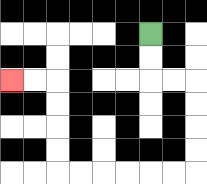{'start': '[6, 1]', 'end': '[0, 3]', 'path_directions': 'D,D,R,R,D,D,D,D,L,L,L,L,L,L,U,U,U,U,L,L', 'path_coordinates': '[[6, 1], [6, 2], [6, 3], [7, 3], [8, 3], [8, 4], [8, 5], [8, 6], [8, 7], [7, 7], [6, 7], [5, 7], [4, 7], [3, 7], [2, 7], [2, 6], [2, 5], [2, 4], [2, 3], [1, 3], [0, 3]]'}